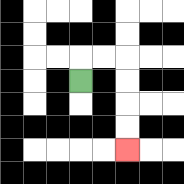{'start': '[3, 3]', 'end': '[5, 6]', 'path_directions': 'U,R,R,D,D,D,D', 'path_coordinates': '[[3, 3], [3, 2], [4, 2], [5, 2], [5, 3], [5, 4], [5, 5], [5, 6]]'}